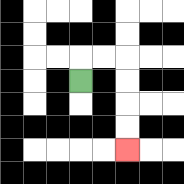{'start': '[3, 3]', 'end': '[5, 6]', 'path_directions': 'U,R,R,D,D,D,D', 'path_coordinates': '[[3, 3], [3, 2], [4, 2], [5, 2], [5, 3], [5, 4], [5, 5], [5, 6]]'}